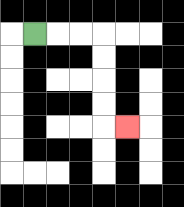{'start': '[1, 1]', 'end': '[5, 5]', 'path_directions': 'R,R,R,D,D,D,D,R', 'path_coordinates': '[[1, 1], [2, 1], [3, 1], [4, 1], [4, 2], [4, 3], [4, 4], [4, 5], [5, 5]]'}